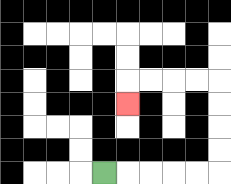{'start': '[4, 7]', 'end': '[5, 4]', 'path_directions': 'R,R,R,R,R,U,U,U,U,L,L,L,L,D', 'path_coordinates': '[[4, 7], [5, 7], [6, 7], [7, 7], [8, 7], [9, 7], [9, 6], [9, 5], [9, 4], [9, 3], [8, 3], [7, 3], [6, 3], [5, 3], [5, 4]]'}